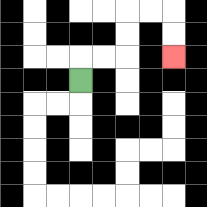{'start': '[3, 3]', 'end': '[7, 2]', 'path_directions': 'U,R,R,U,U,R,R,D,D', 'path_coordinates': '[[3, 3], [3, 2], [4, 2], [5, 2], [5, 1], [5, 0], [6, 0], [7, 0], [7, 1], [7, 2]]'}